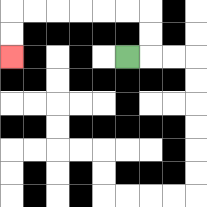{'start': '[5, 2]', 'end': '[0, 2]', 'path_directions': 'R,U,U,L,L,L,L,L,L,D,D', 'path_coordinates': '[[5, 2], [6, 2], [6, 1], [6, 0], [5, 0], [4, 0], [3, 0], [2, 0], [1, 0], [0, 0], [0, 1], [0, 2]]'}